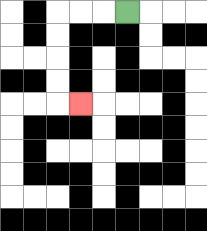{'start': '[5, 0]', 'end': '[3, 4]', 'path_directions': 'L,L,L,D,D,D,D,R', 'path_coordinates': '[[5, 0], [4, 0], [3, 0], [2, 0], [2, 1], [2, 2], [2, 3], [2, 4], [3, 4]]'}